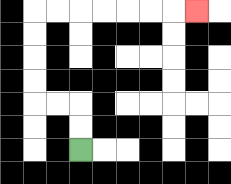{'start': '[3, 6]', 'end': '[8, 0]', 'path_directions': 'U,U,L,L,U,U,U,U,R,R,R,R,R,R,R', 'path_coordinates': '[[3, 6], [3, 5], [3, 4], [2, 4], [1, 4], [1, 3], [1, 2], [1, 1], [1, 0], [2, 0], [3, 0], [4, 0], [5, 0], [6, 0], [7, 0], [8, 0]]'}